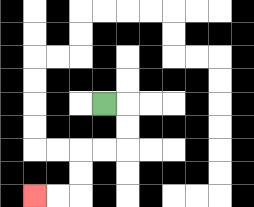{'start': '[4, 4]', 'end': '[1, 8]', 'path_directions': 'R,D,D,L,L,D,D,L,L', 'path_coordinates': '[[4, 4], [5, 4], [5, 5], [5, 6], [4, 6], [3, 6], [3, 7], [3, 8], [2, 8], [1, 8]]'}